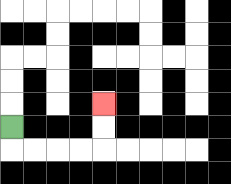{'start': '[0, 5]', 'end': '[4, 4]', 'path_directions': 'D,R,R,R,R,U,U', 'path_coordinates': '[[0, 5], [0, 6], [1, 6], [2, 6], [3, 6], [4, 6], [4, 5], [4, 4]]'}